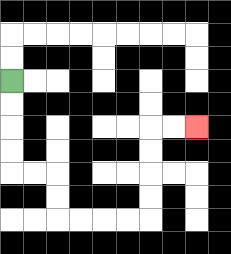{'start': '[0, 3]', 'end': '[8, 5]', 'path_directions': 'D,D,D,D,R,R,D,D,R,R,R,R,U,U,U,U,R,R', 'path_coordinates': '[[0, 3], [0, 4], [0, 5], [0, 6], [0, 7], [1, 7], [2, 7], [2, 8], [2, 9], [3, 9], [4, 9], [5, 9], [6, 9], [6, 8], [6, 7], [6, 6], [6, 5], [7, 5], [8, 5]]'}